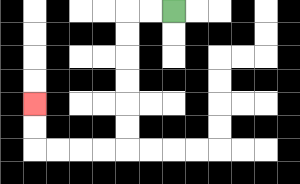{'start': '[7, 0]', 'end': '[1, 4]', 'path_directions': 'L,L,D,D,D,D,D,D,L,L,L,L,U,U', 'path_coordinates': '[[7, 0], [6, 0], [5, 0], [5, 1], [5, 2], [5, 3], [5, 4], [5, 5], [5, 6], [4, 6], [3, 6], [2, 6], [1, 6], [1, 5], [1, 4]]'}